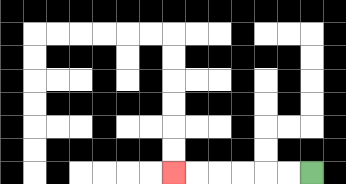{'start': '[13, 7]', 'end': '[7, 7]', 'path_directions': 'L,L,L,L,L,L', 'path_coordinates': '[[13, 7], [12, 7], [11, 7], [10, 7], [9, 7], [8, 7], [7, 7]]'}